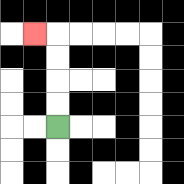{'start': '[2, 5]', 'end': '[1, 1]', 'path_directions': 'U,U,U,U,L', 'path_coordinates': '[[2, 5], [2, 4], [2, 3], [2, 2], [2, 1], [1, 1]]'}